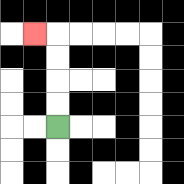{'start': '[2, 5]', 'end': '[1, 1]', 'path_directions': 'U,U,U,U,L', 'path_coordinates': '[[2, 5], [2, 4], [2, 3], [2, 2], [2, 1], [1, 1]]'}